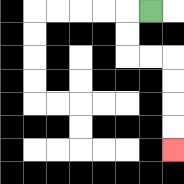{'start': '[6, 0]', 'end': '[7, 6]', 'path_directions': 'L,D,D,R,R,D,D,D,D', 'path_coordinates': '[[6, 0], [5, 0], [5, 1], [5, 2], [6, 2], [7, 2], [7, 3], [7, 4], [7, 5], [7, 6]]'}